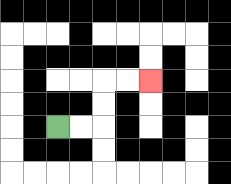{'start': '[2, 5]', 'end': '[6, 3]', 'path_directions': 'R,R,U,U,R,R', 'path_coordinates': '[[2, 5], [3, 5], [4, 5], [4, 4], [4, 3], [5, 3], [6, 3]]'}